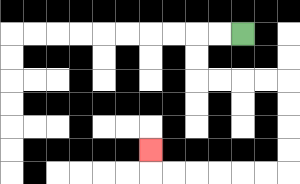{'start': '[10, 1]', 'end': '[6, 6]', 'path_directions': 'L,L,D,D,R,R,R,R,D,D,D,D,L,L,L,L,L,L,U', 'path_coordinates': '[[10, 1], [9, 1], [8, 1], [8, 2], [8, 3], [9, 3], [10, 3], [11, 3], [12, 3], [12, 4], [12, 5], [12, 6], [12, 7], [11, 7], [10, 7], [9, 7], [8, 7], [7, 7], [6, 7], [6, 6]]'}